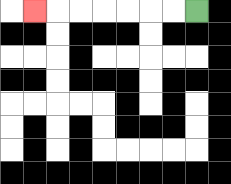{'start': '[8, 0]', 'end': '[1, 0]', 'path_directions': 'L,L,L,L,L,L,L', 'path_coordinates': '[[8, 0], [7, 0], [6, 0], [5, 0], [4, 0], [3, 0], [2, 0], [1, 0]]'}